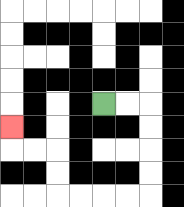{'start': '[4, 4]', 'end': '[0, 5]', 'path_directions': 'R,R,D,D,D,D,L,L,L,L,U,U,L,L,U', 'path_coordinates': '[[4, 4], [5, 4], [6, 4], [6, 5], [6, 6], [6, 7], [6, 8], [5, 8], [4, 8], [3, 8], [2, 8], [2, 7], [2, 6], [1, 6], [0, 6], [0, 5]]'}